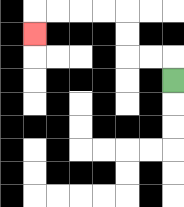{'start': '[7, 3]', 'end': '[1, 1]', 'path_directions': 'U,L,L,U,U,L,L,L,L,D', 'path_coordinates': '[[7, 3], [7, 2], [6, 2], [5, 2], [5, 1], [5, 0], [4, 0], [3, 0], [2, 0], [1, 0], [1, 1]]'}